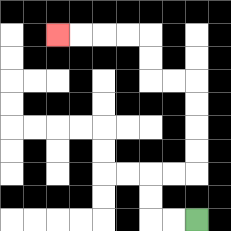{'start': '[8, 9]', 'end': '[2, 1]', 'path_directions': 'L,L,U,U,R,R,U,U,U,U,L,L,U,U,L,L,L,L', 'path_coordinates': '[[8, 9], [7, 9], [6, 9], [6, 8], [6, 7], [7, 7], [8, 7], [8, 6], [8, 5], [8, 4], [8, 3], [7, 3], [6, 3], [6, 2], [6, 1], [5, 1], [4, 1], [3, 1], [2, 1]]'}